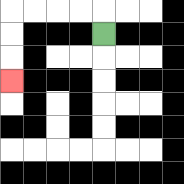{'start': '[4, 1]', 'end': '[0, 3]', 'path_directions': 'U,L,L,L,L,D,D,D', 'path_coordinates': '[[4, 1], [4, 0], [3, 0], [2, 0], [1, 0], [0, 0], [0, 1], [0, 2], [0, 3]]'}